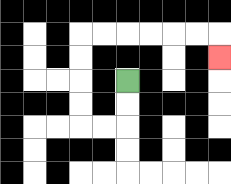{'start': '[5, 3]', 'end': '[9, 2]', 'path_directions': 'D,D,L,L,U,U,U,U,R,R,R,R,R,R,D', 'path_coordinates': '[[5, 3], [5, 4], [5, 5], [4, 5], [3, 5], [3, 4], [3, 3], [3, 2], [3, 1], [4, 1], [5, 1], [6, 1], [7, 1], [8, 1], [9, 1], [9, 2]]'}